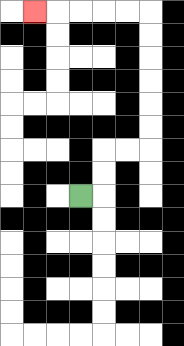{'start': '[3, 8]', 'end': '[1, 0]', 'path_directions': 'R,U,U,R,R,U,U,U,U,U,U,L,L,L,L,L', 'path_coordinates': '[[3, 8], [4, 8], [4, 7], [4, 6], [5, 6], [6, 6], [6, 5], [6, 4], [6, 3], [6, 2], [6, 1], [6, 0], [5, 0], [4, 0], [3, 0], [2, 0], [1, 0]]'}